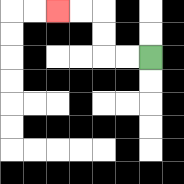{'start': '[6, 2]', 'end': '[2, 0]', 'path_directions': 'L,L,U,U,L,L', 'path_coordinates': '[[6, 2], [5, 2], [4, 2], [4, 1], [4, 0], [3, 0], [2, 0]]'}